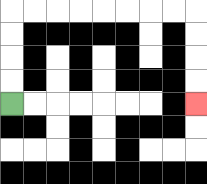{'start': '[0, 4]', 'end': '[8, 4]', 'path_directions': 'U,U,U,U,R,R,R,R,R,R,R,R,D,D,D,D', 'path_coordinates': '[[0, 4], [0, 3], [0, 2], [0, 1], [0, 0], [1, 0], [2, 0], [3, 0], [4, 0], [5, 0], [6, 0], [7, 0], [8, 0], [8, 1], [8, 2], [8, 3], [8, 4]]'}